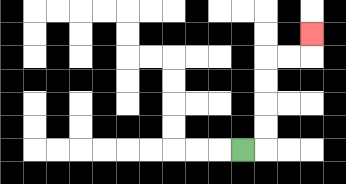{'start': '[10, 6]', 'end': '[13, 1]', 'path_directions': 'R,U,U,U,U,R,R,U', 'path_coordinates': '[[10, 6], [11, 6], [11, 5], [11, 4], [11, 3], [11, 2], [12, 2], [13, 2], [13, 1]]'}